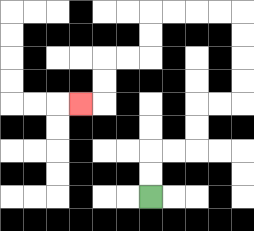{'start': '[6, 8]', 'end': '[3, 4]', 'path_directions': 'U,U,R,R,U,U,R,R,U,U,U,U,L,L,L,L,D,D,L,L,D,D,L', 'path_coordinates': '[[6, 8], [6, 7], [6, 6], [7, 6], [8, 6], [8, 5], [8, 4], [9, 4], [10, 4], [10, 3], [10, 2], [10, 1], [10, 0], [9, 0], [8, 0], [7, 0], [6, 0], [6, 1], [6, 2], [5, 2], [4, 2], [4, 3], [4, 4], [3, 4]]'}